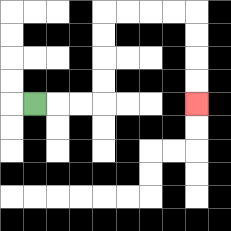{'start': '[1, 4]', 'end': '[8, 4]', 'path_directions': 'R,R,R,U,U,U,U,R,R,R,R,D,D,D,D', 'path_coordinates': '[[1, 4], [2, 4], [3, 4], [4, 4], [4, 3], [4, 2], [4, 1], [4, 0], [5, 0], [6, 0], [7, 0], [8, 0], [8, 1], [8, 2], [8, 3], [8, 4]]'}